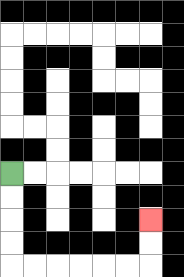{'start': '[0, 7]', 'end': '[6, 9]', 'path_directions': 'D,D,D,D,R,R,R,R,R,R,U,U', 'path_coordinates': '[[0, 7], [0, 8], [0, 9], [0, 10], [0, 11], [1, 11], [2, 11], [3, 11], [4, 11], [5, 11], [6, 11], [6, 10], [6, 9]]'}